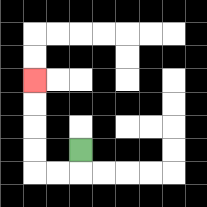{'start': '[3, 6]', 'end': '[1, 3]', 'path_directions': 'D,L,L,U,U,U,U', 'path_coordinates': '[[3, 6], [3, 7], [2, 7], [1, 7], [1, 6], [1, 5], [1, 4], [1, 3]]'}